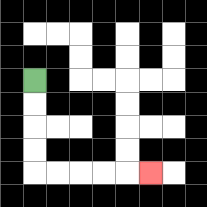{'start': '[1, 3]', 'end': '[6, 7]', 'path_directions': 'D,D,D,D,R,R,R,R,R', 'path_coordinates': '[[1, 3], [1, 4], [1, 5], [1, 6], [1, 7], [2, 7], [3, 7], [4, 7], [5, 7], [6, 7]]'}